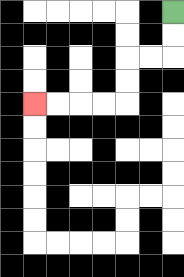{'start': '[7, 0]', 'end': '[1, 4]', 'path_directions': 'D,D,L,L,D,D,L,L,L,L', 'path_coordinates': '[[7, 0], [7, 1], [7, 2], [6, 2], [5, 2], [5, 3], [5, 4], [4, 4], [3, 4], [2, 4], [1, 4]]'}